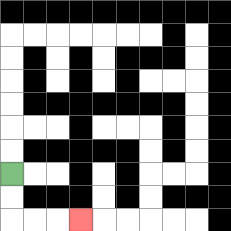{'start': '[0, 7]', 'end': '[3, 9]', 'path_directions': 'D,D,R,R,R', 'path_coordinates': '[[0, 7], [0, 8], [0, 9], [1, 9], [2, 9], [3, 9]]'}